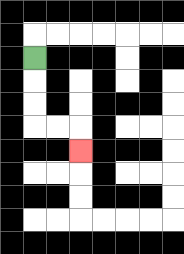{'start': '[1, 2]', 'end': '[3, 6]', 'path_directions': 'D,D,D,R,R,D', 'path_coordinates': '[[1, 2], [1, 3], [1, 4], [1, 5], [2, 5], [3, 5], [3, 6]]'}